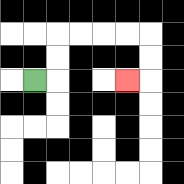{'start': '[1, 3]', 'end': '[5, 3]', 'path_directions': 'R,U,U,R,R,R,R,D,D,L', 'path_coordinates': '[[1, 3], [2, 3], [2, 2], [2, 1], [3, 1], [4, 1], [5, 1], [6, 1], [6, 2], [6, 3], [5, 3]]'}